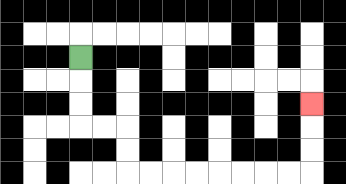{'start': '[3, 2]', 'end': '[13, 4]', 'path_directions': 'D,D,D,R,R,D,D,R,R,R,R,R,R,R,R,U,U,U', 'path_coordinates': '[[3, 2], [3, 3], [3, 4], [3, 5], [4, 5], [5, 5], [5, 6], [5, 7], [6, 7], [7, 7], [8, 7], [9, 7], [10, 7], [11, 7], [12, 7], [13, 7], [13, 6], [13, 5], [13, 4]]'}